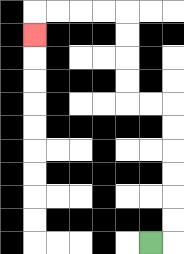{'start': '[6, 10]', 'end': '[1, 1]', 'path_directions': 'R,U,U,U,U,U,U,L,L,U,U,U,U,L,L,L,L,D', 'path_coordinates': '[[6, 10], [7, 10], [7, 9], [7, 8], [7, 7], [7, 6], [7, 5], [7, 4], [6, 4], [5, 4], [5, 3], [5, 2], [5, 1], [5, 0], [4, 0], [3, 0], [2, 0], [1, 0], [1, 1]]'}